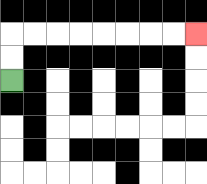{'start': '[0, 3]', 'end': '[8, 1]', 'path_directions': 'U,U,R,R,R,R,R,R,R,R', 'path_coordinates': '[[0, 3], [0, 2], [0, 1], [1, 1], [2, 1], [3, 1], [4, 1], [5, 1], [6, 1], [7, 1], [8, 1]]'}